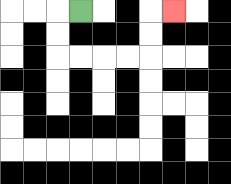{'start': '[3, 0]', 'end': '[7, 0]', 'path_directions': 'L,D,D,R,R,R,R,U,U,R', 'path_coordinates': '[[3, 0], [2, 0], [2, 1], [2, 2], [3, 2], [4, 2], [5, 2], [6, 2], [6, 1], [6, 0], [7, 0]]'}